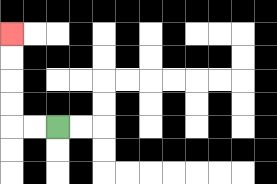{'start': '[2, 5]', 'end': '[0, 1]', 'path_directions': 'L,L,U,U,U,U', 'path_coordinates': '[[2, 5], [1, 5], [0, 5], [0, 4], [0, 3], [0, 2], [0, 1]]'}